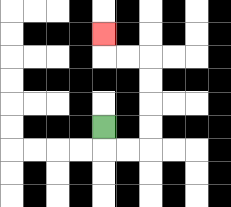{'start': '[4, 5]', 'end': '[4, 1]', 'path_directions': 'D,R,R,U,U,U,U,L,L,U', 'path_coordinates': '[[4, 5], [4, 6], [5, 6], [6, 6], [6, 5], [6, 4], [6, 3], [6, 2], [5, 2], [4, 2], [4, 1]]'}